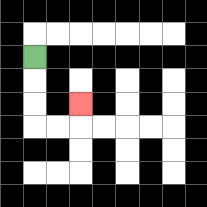{'start': '[1, 2]', 'end': '[3, 4]', 'path_directions': 'D,D,D,R,R,U', 'path_coordinates': '[[1, 2], [1, 3], [1, 4], [1, 5], [2, 5], [3, 5], [3, 4]]'}